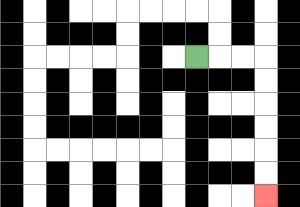{'start': '[8, 2]', 'end': '[11, 8]', 'path_directions': 'R,R,R,D,D,D,D,D,D', 'path_coordinates': '[[8, 2], [9, 2], [10, 2], [11, 2], [11, 3], [11, 4], [11, 5], [11, 6], [11, 7], [11, 8]]'}